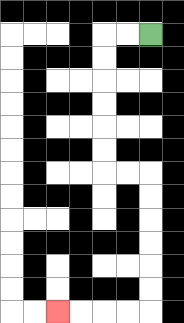{'start': '[6, 1]', 'end': '[2, 13]', 'path_directions': 'L,L,D,D,D,D,D,D,R,R,D,D,D,D,D,D,L,L,L,L', 'path_coordinates': '[[6, 1], [5, 1], [4, 1], [4, 2], [4, 3], [4, 4], [4, 5], [4, 6], [4, 7], [5, 7], [6, 7], [6, 8], [6, 9], [6, 10], [6, 11], [6, 12], [6, 13], [5, 13], [4, 13], [3, 13], [2, 13]]'}